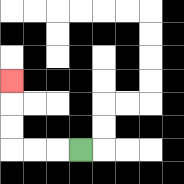{'start': '[3, 6]', 'end': '[0, 3]', 'path_directions': 'L,L,L,U,U,U', 'path_coordinates': '[[3, 6], [2, 6], [1, 6], [0, 6], [0, 5], [0, 4], [0, 3]]'}